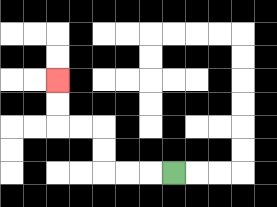{'start': '[7, 7]', 'end': '[2, 3]', 'path_directions': 'L,L,L,U,U,L,L,U,U', 'path_coordinates': '[[7, 7], [6, 7], [5, 7], [4, 7], [4, 6], [4, 5], [3, 5], [2, 5], [2, 4], [2, 3]]'}